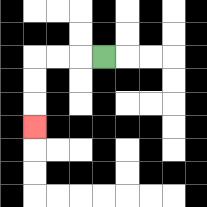{'start': '[4, 2]', 'end': '[1, 5]', 'path_directions': 'L,L,L,D,D,D', 'path_coordinates': '[[4, 2], [3, 2], [2, 2], [1, 2], [1, 3], [1, 4], [1, 5]]'}